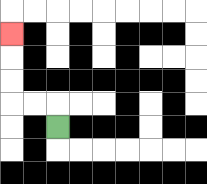{'start': '[2, 5]', 'end': '[0, 1]', 'path_directions': 'U,L,L,U,U,U', 'path_coordinates': '[[2, 5], [2, 4], [1, 4], [0, 4], [0, 3], [0, 2], [0, 1]]'}